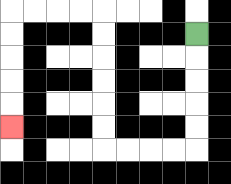{'start': '[8, 1]', 'end': '[0, 5]', 'path_directions': 'D,D,D,D,D,L,L,L,L,U,U,U,U,U,U,L,L,L,L,D,D,D,D,D', 'path_coordinates': '[[8, 1], [8, 2], [8, 3], [8, 4], [8, 5], [8, 6], [7, 6], [6, 6], [5, 6], [4, 6], [4, 5], [4, 4], [4, 3], [4, 2], [4, 1], [4, 0], [3, 0], [2, 0], [1, 0], [0, 0], [0, 1], [0, 2], [0, 3], [0, 4], [0, 5]]'}